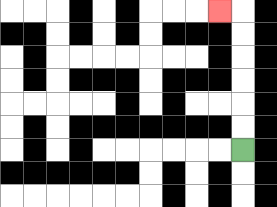{'start': '[10, 6]', 'end': '[9, 0]', 'path_directions': 'U,U,U,U,U,U,L', 'path_coordinates': '[[10, 6], [10, 5], [10, 4], [10, 3], [10, 2], [10, 1], [10, 0], [9, 0]]'}